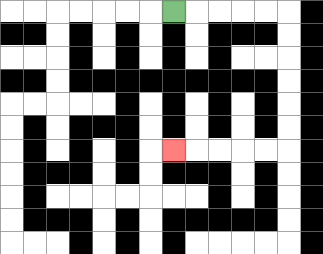{'start': '[7, 0]', 'end': '[7, 6]', 'path_directions': 'R,R,R,R,R,D,D,D,D,D,D,L,L,L,L,L', 'path_coordinates': '[[7, 0], [8, 0], [9, 0], [10, 0], [11, 0], [12, 0], [12, 1], [12, 2], [12, 3], [12, 4], [12, 5], [12, 6], [11, 6], [10, 6], [9, 6], [8, 6], [7, 6]]'}